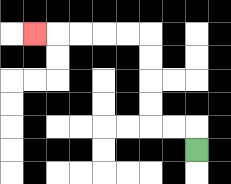{'start': '[8, 6]', 'end': '[1, 1]', 'path_directions': 'U,L,L,U,U,U,U,L,L,L,L,L', 'path_coordinates': '[[8, 6], [8, 5], [7, 5], [6, 5], [6, 4], [6, 3], [6, 2], [6, 1], [5, 1], [4, 1], [3, 1], [2, 1], [1, 1]]'}